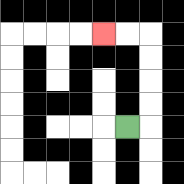{'start': '[5, 5]', 'end': '[4, 1]', 'path_directions': 'R,U,U,U,U,L,L', 'path_coordinates': '[[5, 5], [6, 5], [6, 4], [6, 3], [6, 2], [6, 1], [5, 1], [4, 1]]'}